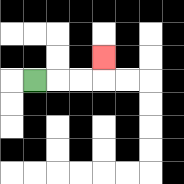{'start': '[1, 3]', 'end': '[4, 2]', 'path_directions': 'R,R,R,U', 'path_coordinates': '[[1, 3], [2, 3], [3, 3], [4, 3], [4, 2]]'}